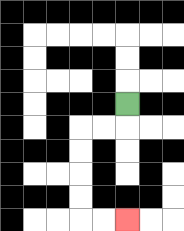{'start': '[5, 4]', 'end': '[5, 9]', 'path_directions': 'D,L,L,D,D,D,D,R,R', 'path_coordinates': '[[5, 4], [5, 5], [4, 5], [3, 5], [3, 6], [3, 7], [3, 8], [3, 9], [4, 9], [5, 9]]'}